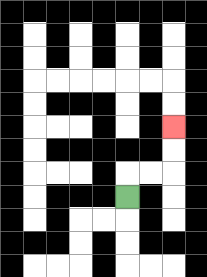{'start': '[5, 8]', 'end': '[7, 5]', 'path_directions': 'U,R,R,U,U', 'path_coordinates': '[[5, 8], [5, 7], [6, 7], [7, 7], [7, 6], [7, 5]]'}